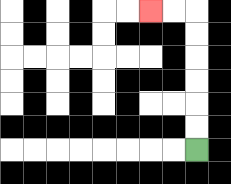{'start': '[8, 6]', 'end': '[6, 0]', 'path_directions': 'U,U,U,U,U,U,L,L', 'path_coordinates': '[[8, 6], [8, 5], [8, 4], [8, 3], [8, 2], [8, 1], [8, 0], [7, 0], [6, 0]]'}